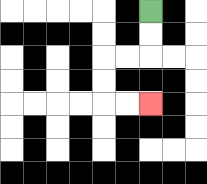{'start': '[6, 0]', 'end': '[6, 4]', 'path_directions': 'D,D,L,L,D,D,R,R', 'path_coordinates': '[[6, 0], [6, 1], [6, 2], [5, 2], [4, 2], [4, 3], [4, 4], [5, 4], [6, 4]]'}